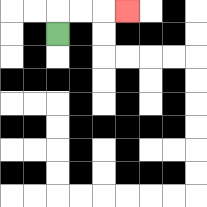{'start': '[2, 1]', 'end': '[5, 0]', 'path_directions': 'U,R,R,R', 'path_coordinates': '[[2, 1], [2, 0], [3, 0], [4, 0], [5, 0]]'}